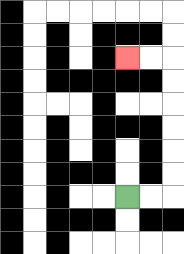{'start': '[5, 8]', 'end': '[5, 2]', 'path_directions': 'R,R,U,U,U,U,U,U,L,L', 'path_coordinates': '[[5, 8], [6, 8], [7, 8], [7, 7], [7, 6], [7, 5], [7, 4], [7, 3], [7, 2], [6, 2], [5, 2]]'}